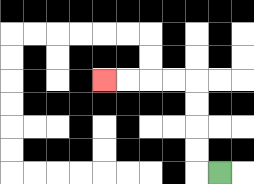{'start': '[9, 7]', 'end': '[4, 3]', 'path_directions': 'L,U,U,U,U,L,L,L,L', 'path_coordinates': '[[9, 7], [8, 7], [8, 6], [8, 5], [8, 4], [8, 3], [7, 3], [6, 3], [5, 3], [4, 3]]'}